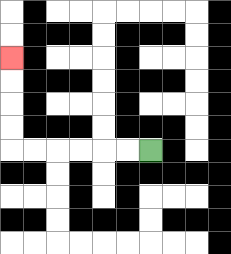{'start': '[6, 6]', 'end': '[0, 2]', 'path_directions': 'L,L,L,L,L,L,U,U,U,U', 'path_coordinates': '[[6, 6], [5, 6], [4, 6], [3, 6], [2, 6], [1, 6], [0, 6], [0, 5], [0, 4], [0, 3], [0, 2]]'}